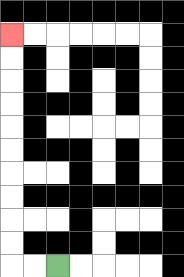{'start': '[2, 11]', 'end': '[0, 1]', 'path_directions': 'L,L,U,U,U,U,U,U,U,U,U,U', 'path_coordinates': '[[2, 11], [1, 11], [0, 11], [0, 10], [0, 9], [0, 8], [0, 7], [0, 6], [0, 5], [0, 4], [0, 3], [0, 2], [0, 1]]'}